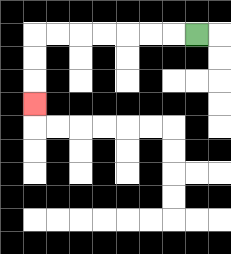{'start': '[8, 1]', 'end': '[1, 4]', 'path_directions': 'L,L,L,L,L,L,L,D,D,D', 'path_coordinates': '[[8, 1], [7, 1], [6, 1], [5, 1], [4, 1], [3, 1], [2, 1], [1, 1], [1, 2], [1, 3], [1, 4]]'}